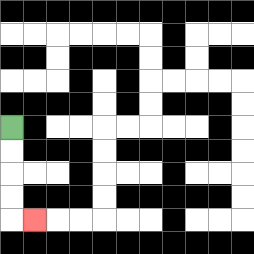{'start': '[0, 5]', 'end': '[1, 9]', 'path_directions': 'D,D,D,D,R', 'path_coordinates': '[[0, 5], [0, 6], [0, 7], [0, 8], [0, 9], [1, 9]]'}